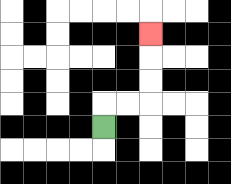{'start': '[4, 5]', 'end': '[6, 1]', 'path_directions': 'U,R,R,U,U,U', 'path_coordinates': '[[4, 5], [4, 4], [5, 4], [6, 4], [6, 3], [6, 2], [6, 1]]'}